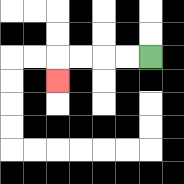{'start': '[6, 2]', 'end': '[2, 3]', 'path_directions': 'L,L,L,L,D', 'path_coordinates': '[[6, 2], [5, 2], [4, 2], [3, 2], [2, 2], [2, 3]]'}